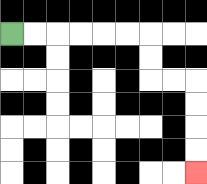{'start': '[0, 1]', 'end': '[8, 7]', 'path_directions': 'R,R,R,R,R,R,D,D,R,R,D,D,D,D', 'path_coordinates': '[[0, 1], [1, 1], [2, 1], [3, 1], [4, 1], [5, 1], [6, 1], [6, 2], [6, 3], [7, 3], [8, 3], [8, 4], [8, 5], [8, 6], [8, 7]]'}